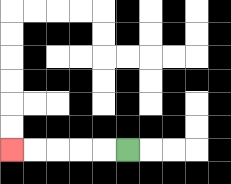{'start': '[5, 6]', 'end': '[0, 6]', 'path_directions': 'L,L,L,L,L', 'path_coordinates': '[[5, 6], [4, 6], [3, 6], [2, 6], [1, 6], [0, 6]]'}